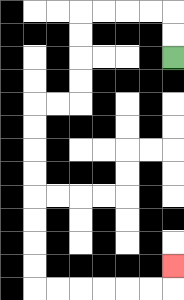{'start': '[7, 2]', 'end': '[7, 11]', 'path_directions': 'U,U,L,L,L,L,D,D,D,D,L,L,D,D,D,D,D,D,D,D,R,R,R,R,R,R,U', 'path_coordinates': '[[7, 2], [7, 1], [7, 0], [6, 0], [5, 0], [4, 0], [3, 0], [3, 1], [3, 2], [3, 3], [3, 4], [2, 4], [1, 4], [1, 5], [1, 6], [1, 7], [1, 8], [1, 9], [1, 10], [1, 11], [1, 12], [2, 12], [3, 12], [4, 12], [5, 12], [6, 12], [7, 12], [7, 11]]'}